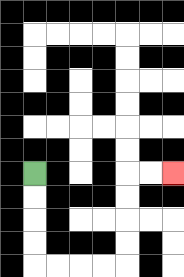{'start': '[1, 7]', 'end': '[7, 7]', 'path_directions': 'D,D,D,D,R,R,R,R,U,U,U,U,R,R', 'path_coordinates': '[[1, 7], [1, 8], [1, 9], [1, 10], [1, 11], [2, 11], [3, 11], [4, 11], [5, 11], [5, 10], [5, 9], [5, 8], [5, 7], [6, 7], [7, 7]]'}